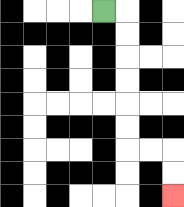{'start': '[4, 0]', 'end': '[7, 8]', 'path_directions': 'R,D,D,D,D,D,D,R,R,D,D', 'path_coordinates': '[[4, 0], [5, 0], [5, 1], [5, 2], [5, 3], [5, 4], [5, 5], [5, 6], [6, 6], [7, 6], [7, 7], [7, 8]]'}